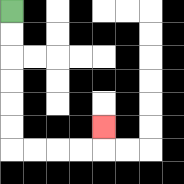{'start': '[0, 0]', 'end': '[4, 5]', 'path_directions': 'D,D,D,D,D,D,R,R,R,R,U', 'path_coordinates': '[[0, 0], [0, 1], [0, 2], [0, 3], [0, 4], [0, 5], [0, 6], [1, 6], [2, 6], [3, 6], [4, 6], [4, 5]]'}